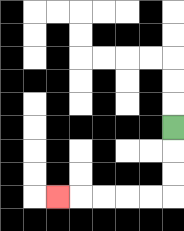{'start': '[7, 5]', 'end': '[2, 8]', 'path_directions': 'D,D,D,L,L,L,L,L', 'path_coordinates': '[[7, 5], [7, 6], [7, 7], [7, 8], [6, 8], [5, 8], [4, 8], [3, 8], [2, 8]]'}